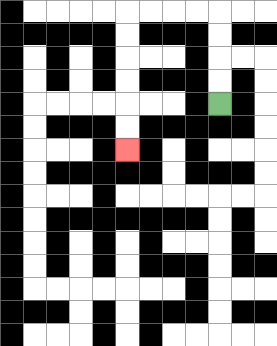{'start': '[9, 4]', 'end': '[5, 6]', 'path_directions': 'U,U,U,U,L,L,L,L,D,D,D,D,D,D', 'path_coordinates': '[[9, 4], [9, 3], [9, 2], [9, 1], [9, 0], [8, 0], [7, 0], [6, 0], [5, 0], [5, 1], [5, 2], [5, 3], [5, 4], [5, 5], [5, 6]]'}